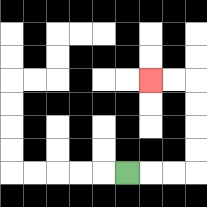{'start': '[5, 7]', 'end': '[6, 3]', 'path_directions': 'R,R,R,U,U,U,U,L,L', 'path_coordinates': '[[5, 7], [6, 7], [7, 7], [8, 7], [8, 6], [8, 5], [8, 4], [8, 3], [7, 3], [6, 3]]'}